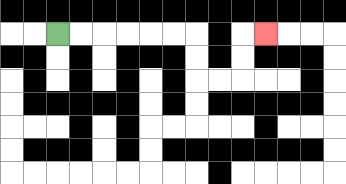{'start': '[2, 1]', 'end': '[11, 1]', 'path_directions': 'R,R,R,R,R,R,D,D,R,R,U,U,R', 'path_coordinates': '[[2, 1], [3, 1], [4, 1], [5, 1], [6, 1], [7, 1], [8, 1], [8, 2], [8, 3], [9, 3], [10, 3], [10, 2], [10, 1], [11, 1]]'}